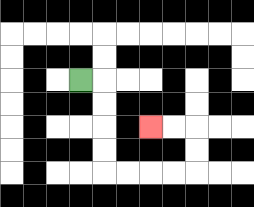{'start': '[3, 3]', 'end': '[6, 5]', 'path_directions': 'R,D,D,D,D,R,R,R,R,U,U,L,L', 'path_coordinates': '[[3, 3], [4, 3], [4, 4], [4, 5], [4, 6], [4, 7], [5, 7], [6, 7], [7, 7], [8, 7], [8, 6], [8, 5], [7, 5], [6, 5]]'}